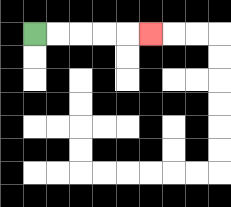{'start': '[1, 1]', 'end': '[6, 1]', 'path_directions': 'R,R,R,R,R', 'path_coordinates': '[[1, 1], [2, 1], [3, 1], [4, 1], [5, 1], [6, 1]]'}